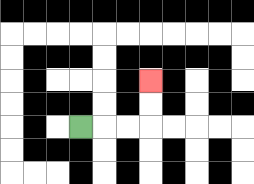{'start': '[3, 5]', 'end': '[6, 3]', 'path_directions': 'R,R,R,U,U', 'path_coordinates': '[[3, 5], [4, 5], [5, 5], [6, 5], [6, 4], [6, 3]]'}